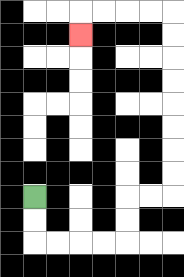{'start': '[1, 8]', 'end': '[3, 1]', 'path_directions': 'D,D,R,R,R,R,U,U,R,R,U,U,U,U,U,U,U,U,L,L,L,L,D', 'path_coordinates': '[[1, 8], [1, 9], [1, 10], [2, 10], [3, 10], [4, 10], [5, 10], [5, 9], [5, 8], [6, 8], [7, 8], [7, 7], [7, 6], [7, 5], [7, 4], [7, 3], [7, 2], [7, 1], [7, 0], [6, 0], [5, 0], [4, 0], [3, 0], [3, 1]]'}